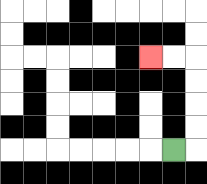{'start': '[7, 6]', 'end': '[6, 2]', 'path_directions': 'R,U,U,U,U,L,L', 'path_coordinates': '[[7, 6], [8, 6], [8, 5], [8, 4], [8, 3], [8, 2], [7, 2], [6, 2]]'}